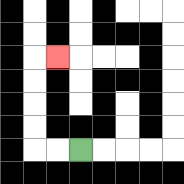{'start': '[3, 6]', 'end': '[2, 2]', 'path_directions': 'L,L,U,U,U,U,R', 'path_coordinates': '[[3, 6], [2, 6], [1, 6], [1, 5], [1, 4], [1, 3], [1, 2], [2, 2]]'}